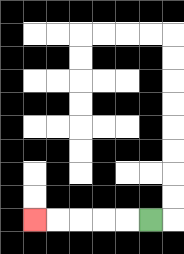{'start': '[6, 9]', 'end': '[1, 9]', 'path_directions': 'L,L,L,L,L', 'path_coordinates': '[[6, 9], [5, 9], [4, 9], [3, 9], [2, 9], [1, 9]]'}